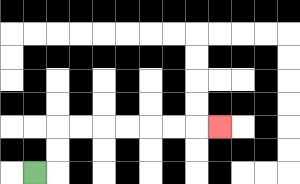{'start': '[1, 7]', 'end': '[9, 5]', 'path_directions': 'R,U,U,R,R,R,R,R,R,R', 'path_coordinates': '[[1, 7], [2, 7], [2, 6], [2, 5], [3, 5], [4, 5], [5, 5], [6, 5], [7, 5], [8, 5], [9, 5]]'}